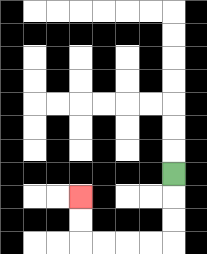{'start': '[7, 7]', 'end': '[3, 8]', 'path_directions': 'D,D,D,L,L,L,L,U,U', 'path_coordinates': '[[7, 7], [7, 8], [7, 9], [7, 10], [6, 10], [5, 10], [4, 10], [3, 10], [3, 9], [3, 8]]'}